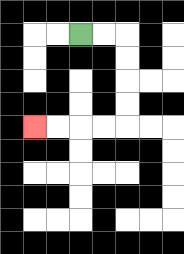{'start': '[3, 1]', 'end': '[1, 5]', 'path_directions': 'R,R,D,D,D,D,L,L,L,L', 'path_coordinates': '[[3, 1], [4, 1], [5, 1], [5, 2], [5, 3], [5, 4], [5, 5], [4, 5], [3, 5], [2, 5], [1, 5]]'}